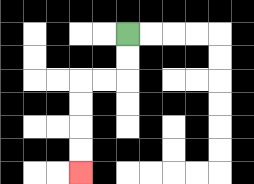{'start': '[5, 1]', 'end': '[3, 7]', 'path_directions': 'D,D,L,L,D,D,D,D', 'path_coordinates': '[[5, 1], [5, 2], [5, 3], [4, 3], [3, 3], [3, 4], [3, 5], [3, 6], [3, 7]]'}